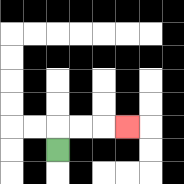{'start': '[2, 6]', 'end': '[5, 5]', 'path_directions': 'U,R,R,R', 'path_coordinates': '[[2, 6], [2, 5], [3, 5], [4, 5], [5, 5]]'}